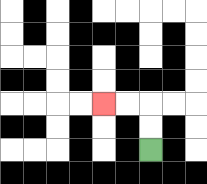{'start': '[6, 6]', 'end': '[4, 4]', 'path_directions': 'U,U,L,L', 'path_coordinates': '[[6, 6], [6, 5], [6, 4], [5, 4], [4, 4]]'}